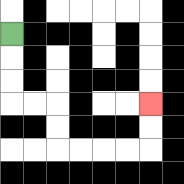{'start': '[0, 1]', 'end': '[6, 4]', 'path_directions': 'D,D,D,R,R,D,D,R,R,R,R,U,U', 'path_coordinates': '[[0, 1], [0, 2], [0, 3], [0, 4], [1, 4], [2, 4], [2, 5], [2, 6], [3, 6], [4, 6], [5, 6], [6, 6], [6, 5], [6, 4]]'}